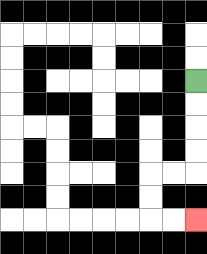{'start': '[8, 3]', 'end': '[8, 9]', 'path_directions': 'D,D,D,D,L,L,D,D,R,R', 'path_coordinates': '[[8, 3], [8, 4], [8, 5], [8, 6], [8, 7], [7, 7], [6, 7], [6, 8], [6, 9], [7, 9], [8, 9]]'}